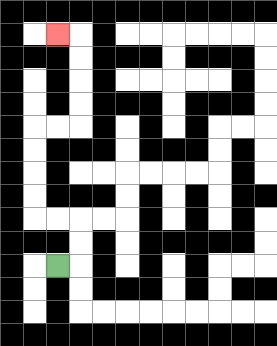{'start': '[2, 11]', 'end': '[2, 1]', 'path_directions': 'R,U,U,L,L,U,U,U,U,R,R,U,U,U,U,L', 'path_coordinates': '[[2, 11], [3, 11], [3, 10], [3, 9], [2, 9], [1, 9], [1, 8], [1, 7], [1, 6], [1, 5], [2, 5], [3, 5], [3, 4], [3, 3], [3, 2], [3, 1], [2, 1]]'}